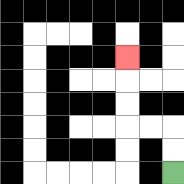{'start': '[7, 7]', 'end': '[5, 2]', 'path_directions': 'U,U,L,L,U,U,U', 'path_coordinates': '[[7, 7], [7, 6], [7, 5], [6, 5], [5, 5], [5, 4], [5, 3], [5, 2]]'}